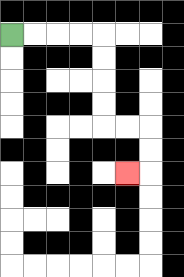{'start': '[0, 1]', 'end': '[5, 7]', 'path_directions': 'R,R,R,R,D,D,D,D,R,R,D,D,L', 'path_coordinates': '[[0, 1], [1, 1], [2, 1], [3, 1], [4, 1], [4, 2], [4, 3], [4, 4], [4, 5], [5, 5], [6, 5], [6, 6], [6, 7], [5, 7]]'}